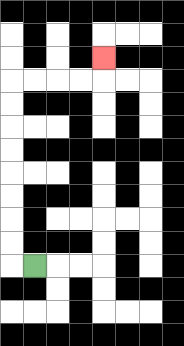{'start': '[1, 11]', 'end': '[4, 2]', 'path_directions': 'L,U,U,U,U,U,U,U,U,R,R,R,R,U', 'path_coordinates': '[[1, 11], [0, 11], [0, 10], [0, 9], [0, 8], [0, 7], [0, 6], [0, 5], [0, 4], [0, 3], [1, 3], [2, 3], [3, 3], [4, 3], [4, 2]]'}